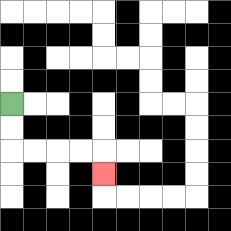{'start': '[0, 4]', 'end': '[4, 7]', 'path_directions': 'D,D,R,R,R,R,D', 'path_coordinates': '[[0, 4], [0, 5], [0, 6], [1, 6], [2, 6], [3, 6], [4, 6], [4, 7]]'}